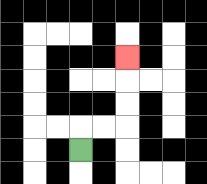{'start': '[3, 6]', 'end': '[5, 2]', 'path_directions': 'U,R,R,U,U,U', 'path_coordinates': '[[3, 6], [3, 5], [4, 5], [5, 5], [5, 4], [5, 3], [5, 2]]'}